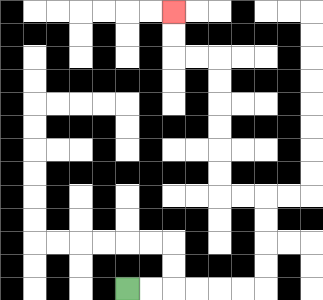{'start': '[5, 12]', 'end': '[7, 0]', 'path_directions': 'R,R,R,R,R,R,U,U,U,U,L,L,U,U,U,U,U,U,L,L,U,U', 'path_coordinates': '[[5, 12], [6, 12], [7, 12], [8, 12], [9, 12], [10, 12], [11, 12], [11, 11], [11, 10], [11, 9], [11, 8], [10, 8], [9, 8], [9, 7], [9, 6], [9, 5], [9, 4], [9, 3], [9, 2], [8, 2], [7, 2], [7, 1], [7, 0]]'}